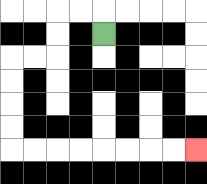{'start': '[4, 1]', 'end': '[8, 6]', 'path_directions': 'U,L,L,D,D,L,L,D,D,D,D,R,R,R,R,R,R,R,R', 'path_coordinates': '[[4, 1], [4, 0], [3, 0], [2, 0], [2, 1], [2, 2], [1, 2], [0, 2], [0, 3], [0, 4], [0, 5], [0, 6], [1, 6], [2, 6], [3, 6], [4, 6], [5, 6], [6, 6], [7, 6], [8, 6]]'}